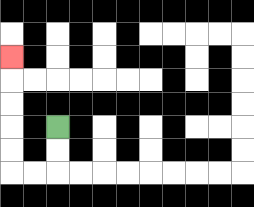{'start': '[2, 5]', 'end': '[0, 2]', 'path_directions': 'D,D,L,L,U,U,U,U,U', 'path_coordinates': '[[2, 5], [2, 6], [2, 7], [1, 7], [0, 7], [0, 6], [0, 5], [0, 4], [0, 3], [0, 2]]'}